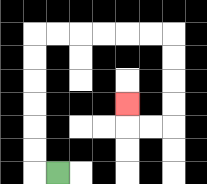{'start': '[2, 7]', 'end': '[5, 4]', 'path_directions': 'L,U,U,U,U,U,U,R,R,R,R,R,R,D,D,D,D,L,L,U', 'path_coordinates': '[[2, 7], [1, 7], [1, 6], [1, 5], [1, 4], [1, 3], [1, 2], [1, 1], [2, 1], [3, 1], [4, 1], [5, 1], [6, 1], [7, 1], [7, 2], [7, 3], [7, 4], [7, 5], [6, 5], [5, 5], [5, 4]]'}